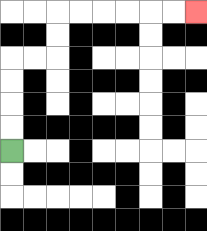{'start': '[0, 6]', 'end': '[8, 0]', 'path_directions': 'U,U,U,U,R,R,U,U,R,R,R,R,R,R', 'path_coordinates': '[[0, 6], [0, 5], [0, 4], [0, 3], [0, 2], [1, 2], [2, 2], [2, 1], [2, 0], [3, 0], [4, 0], [5, 0], [6, 0], [7, 0], [8, 0]]'}